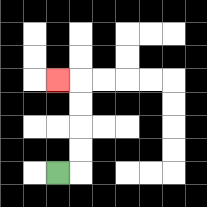{'start': '[2, 7]', 'end': '[2, 3]', 'path_directions': 'R,U,U,U,U,L', 'path_coordinates': '[[2, 7], [3, 7], [3, 6], [3, 5], [3, 4], [3, 3], [2, 3]]'}